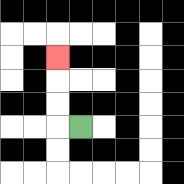{'start': '[3, 5]', 'end': '[2, 2]', 'path_directions': 'L,U,U,U', 'path_coordinates': '[[3, 5], [2, 5], [2, 4], [2, 3], [2, 2]]'}